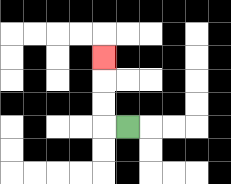{'start': '[5, 5]', 'end': '[4, 2]', 'path_directions': 'L,U,U,U', 'path_coordinates': '[[5, 5], [4, 5], [4, 4], [4, 3], [4, 2]]'}